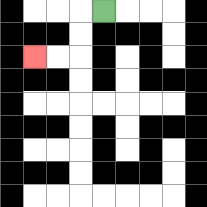{'start': '[4, 0]', 'end': '[1, 2]', 'path_directions': 'L,D,D,L,L', 'path_coordinates': '[[4, 0], [3, 0], [3, 1], [3, 2], [2, 2], [1, 2]]'}